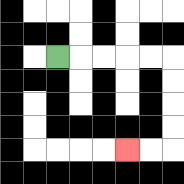{'start': '[2, 2]', 'end': '[5, 6]', 'path_directions': 'R,R,R,R,R,D,D,D,D,L,L', 'path_coordinates': '[[2, 2], [3, 2], [4, 2], [5, 2], [6, 2], [7, 2], [7, 3], [7, 4], [7, 5], [7, 6], [6, 6], [5, 6]]'}